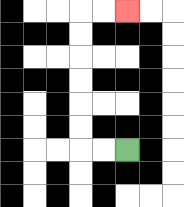{'start': '[5, 6]', 'end': '[5, 0]', 'path_directions': 'L,L,U,U,U,U,U,U,R,R', 'path_coordinates': '[[5, 6], [4, 6], [3, 6], [3, 5], [3, 4], [3, 3], [3, 2], [3, 1], [3, 0], [4, 0], [5, 0]]'}